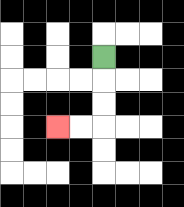{'start': '[4, 2]', 'end': '[2, 5]', 'path_directions': 'D,D,D,L,L', 'path_coordinates': '[[4, 2], [4, 3], [4, 4], [4, 5], [3, 5], [2, 5]]'}